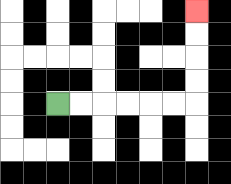{'start': '[2, 4]', 'end': '[8, 0]', 'path_directions': 'R,R,R,R,R,R,U,U,U,U', 'path_coordinates': '[[2, 4], [3, 4], [4, 4], [5, 4], [6, 4], [7, 4], [8, 4], [8, 3], [8, 2], [8, 1], [8, 0]]'}